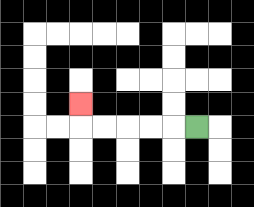{'start': '[8, 5]', 'end': '[3, 4]', 'path_directions': 'L,L,L,L,L,U', 'path_coordinates': '[[8, 5], [7, 5], [6, 5], [5, 5], [4, 5], [3, 5], [3, 4]]'}